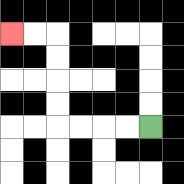{'start': '[6, 5]', 'end': '[0, 1]', 'path_directions': 'L,L,L,L,U,U,U,U,L,L', 'path_coordinates': '[[6, 5], [5, 5], [4, 5], [3, 5], [2, 5], [2, 4], [2, 3], [2, 2], [2, 1], [1, 1], [0, 1]]'}